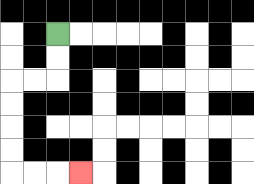{'start': '[2, 1]', 'end': '[3, 7]', 'path_directions': 'D,D,L,L,D,D,D,D,R,R,R', 'path_coordinates': '[[2, 1], [2, 2], [2, 3], [1, 3], [0, 3], [0, 4], [0, 5], [0, 6], [0, 7], [1, 7], [2, 7], [3, 7]]'}